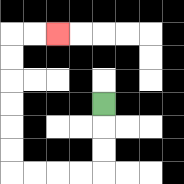{'start': '[4, 4]', 'end': '[2, 1]', 'path_directions': 'D,D,D,L,L,L,L,U,U,U,U,U,U,R,R', 'path_coordinates': '[[4, 4], [4, 5], [4, 6], [4, 7], [3, 7], [2, 7], [1, 7], [0, 7], [0, 6], [0, 5], [0, 4], [0, 3], [0, 2], [0, 1], [1, 1], [2, 1]]'}